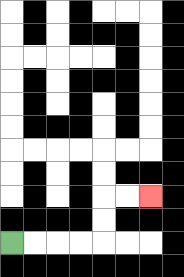{'start': '[0, 10]', 'end': '[6, 8]', 'path_directions': 'R,R,R,R,U,U,R,R', 'path_coordinates': '[[0, 10], [1, 10], [2, 10], [3, 10], [4, 10], [4, 9], [4, 8], [5, 8], [6, 8]]'}